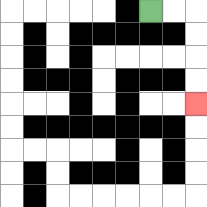{'start': '[6, 0]', 'end': '[8, 4]', 'path_directions': 'R,R,D,D,D,D', 'path_coordinates': '[[6, 0], [7, 0], [8, 0], [8, 1], [8, 2], [8, 3], [8, 4]]'}